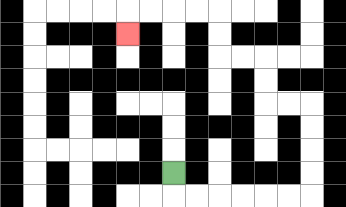{'start': '[7, 7]', 'end': '[5, 1]', 'path_directions': 'D,R,R,R,R,R,R,U,U,U,U,L,L,U,U,L,L,U,U,L,L,L,L,D', 'path_coordinates': '[[7, 7], [7, 8], [8, 8], [9, 8], [10, 8], [11, 8], [12, 8], [13, 8], [13, 7], [13, 6], [13, 5], [13, 4], [12, 4], [11, 4], [11, 3], [11, 2], [10, 2], [9, 2], [9, 1], [9, 0], [8, 0], [7, 0], [6, 0], [5, 0], [5, 1]]'}